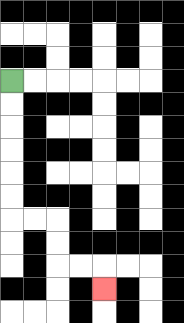{'start': '[0, 3]', 'end': '[4, 12]', 'path_directions': 'D,D,D,D,D,D,R,R,D,D,R,R,D', 'path_coordinates': '[[0, 3], [0, 4], [0, 5], [0, 6], [0, 7], [0, 8], [0, 9], [1, 9], [2, 9], [2, 10], [2, 11], [3, 11], [4, 11], [4, 12]]'}